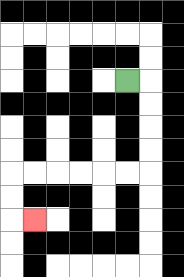{'start': '[5, 3]', 'end': '[1, 9]', 'path_directions': 'R,D,D,D,D,L,L,L,L,L,L,D,D,R', 'path_coordinates': '[[5, 3], [6, 3], [6, 4], [6, 5], [6, 6], [6, 7], [5, 7], [4, 7], [3, 7], [2, 7], [1, 7], [0, 7], [0, 8], [0, 9], [1, 9]]'}